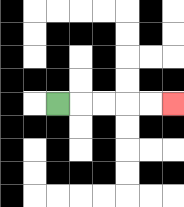{'start': '[2, 4]', 'end': '[7, 4]', 'path_directions': 'R,R,R,R,R', 'path_coordinates': '[[2, 4], [3, 4], [4, 4], [5, 4], [6, 4], [7, 4]]'}